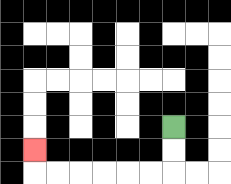{'start': '[7, 5]', 'end': '[1, 6]', 'path_directions': 'D,D,L,L,L,L,L,L,U', 'path_coordinates': '[[7, 5], [7, 6], [7, 7], [6, 7], [5, 7], [4, 7], [3, 7], [2, 7], [1, 7], [1, 6]]'}